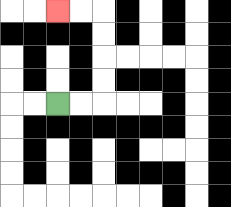{'start': '[2, 4]', 'end': '[2, 0]', 'path_directions': 'R,R,U,U,U,U,L,L', 'path_coordinates': '[[2, 4], [3, 4], [4, 4], [4, 3], [4, 2], [4, 1], [4, 0], [3, 0], [2, 0]]'}